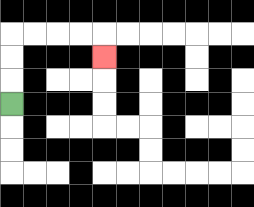{'start': '[0, 4]', 'end': '[4, 2]', 'path_directions': 'U,U,U,R,R,R,R,D', 'path_coordinates': '[[0, 4], [0, 3], [0, 2], [0, 1], [1, 1], [2, 1], [3, 1], [4, 1], [4, 2]]'}